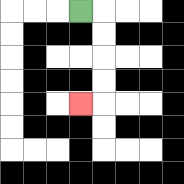{'start': '[3, 0]', 'end': '[3, 4]', 'path_directions': 'R,D,D,D,D,L', 'path_coordinates': '[[3, 0], [4, 0], [4, 1], [4, 2], [4, 3], [4, 4], [3, 4]]'}